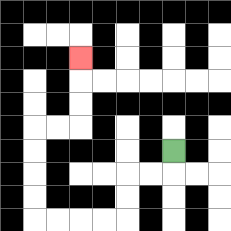{'start': '[7, 6]', 'end': '[3, 2]', 'path_directions': 'D,L,L,D,D,L,L,L,L,U,U,U,U,R,R,U,U,U', 'path_coordinates': '[[7, 6], [7, 7], [6, 7], [5, 7], [5, 8], [5, 9], [4, 9], [3, 9], [2, 9], [1, 9], [1, 8], [1, 7], [1, 6], [1, 5], [2, 5], [3, 5], [3, 4], [3, 3], [3, 2]]'}